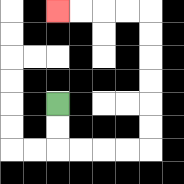{'start': '[2, 4]', 'end': '[2, 0]', 'path_directions': 'D,D,R,R,R,R,U,U,U,U,U,U,L,L,L,L', 'path_coordinates': '[[2, 4], [2, 5], [2, 6], [3, 6], [4, 6], [5, 6], [6, 6], [6, 5], [6, 4], [6, 3], [6, 2], [6, 1], [6, 0], [5, 0], [4, 0], [3, 0], [2, 0]]'}